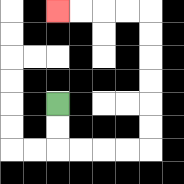{'start': '[2, 4]', 'end': '[2, 0]', 'path_directions': 'D,D,R,R,R,R,U,U,U,U,U,U,L,L,L,L', 'path_coordinates': '[[2, 4], [2, 5], [2, 6], [3, 6], [4, 6], [5, 6], [6, 6], [6, 5], [6, 4], [6, 3], [6, 2], [6, 1], [6, 0], [5, 0], [4, 0], [3, 0], [2, 0]]'}